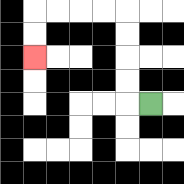{'start': '[6, 4]', 'end': '[1, 2]', 'path_directions': 'L,U,U,U,U,L,L,L,L,D,D', 'path_coordinates': '[[6, 4], [5, 4], [5, 3], [5, 2], [5, 1], [5, 0], [4, 0], [3, 0], [2, 0], [1, 0], [1, 1], [1, 2]]'}